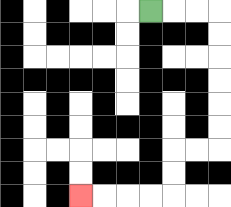{'start': '[6, 0]', 'end': '[3, 8]', 'path_directions': 'R,R,R,D,D,D,D,D,D,L,L,D,D,L,L,L,L', 'path_coordinates': '[[6, 0], [7, 0], [8, 0], [9, 0], [9, 1], [9, 2], [9, 3], [9, 4], [9, 5], [9, 6], [8, 6], [7, 6], [7, 7], [7, 8], [6, 8], [5, 8], [4, 8], [3, 8]]'}